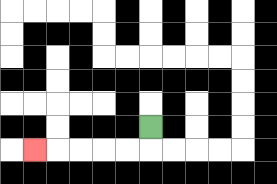{'start': '[6, 5]', 'end': '[1, 6]', 'path_directions': 'D,L,L,L,L,L', 'path_coordinates': '[[6, 5], [6, 6], [5, 6], [4, 6], [3, 6], [2, 6], [1, 6]]'}